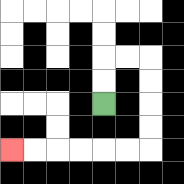{'start': '[4, 4]', 'end': '[0, 6]', 'path_directions': 'U,U,R,R,D,D,D,D,L,L,L,L,L,L', 'path_coordinates': '[[4, 4], [4, 3], [4, 2], [5, 2], [6, 2], [6, 3], [6, 4], [6, 5], [6, 6], [5, 6], [4, 6], [3, 6], [2, 6], [1, 6], [0, 6]]'}